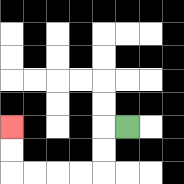{'start': '[5, 5]', 'end': '[0, 5]', 'path_directions': 'L,D,D,L,L,L,L,U,U', 'path_coordinates': '[[5, 5], [4, 5], [4, 6], [4, 7], [3, 7], [2, 7], [1, 7], [0, 7], [0, 6], [0, 5]]'}